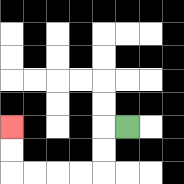{'start': '[5, 5]', 'end': '[0, 5]', 'path_directions': 'L,D,D,L,L,L,L,U,U', 'path_coordinates': '[[5, 5], [4, 5], [4, 6], [4, 7], [3, 7], [2, 7], [1, 7], [0, 7], [0, 6], [0, 5]]'}